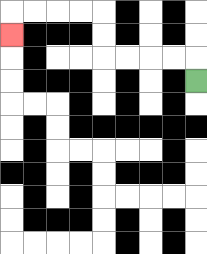{'start': '[8, 3]', 'end': '[0, 1]', 'path_directions': 'U,L,L,L,L,U,U,L,L,L,L,D', 'path_coordinates': '[[8, 3], [8, 2], [7, 2], [6, 2], [5, 2], [4, 2], [4, 1], [4, 0], [3, 0], [2, 0], [1, 0], [0, 0], [0, 1]]'}